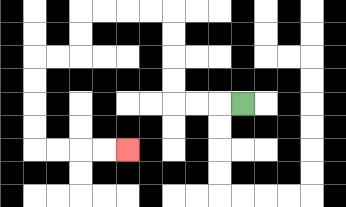{'start': '[10, 4]', 'end': '[5, 6]', 'path_directions': 'L,L,L,U,U,U,U,L,L,L,L,D,D,L,L,D,D,D,D,R,R,R,R', 'path_coordinates': '[[10, 4], [9, 4], [8, 4], [7, 4], [7, 3], [7, 2], [7, 1], [7, 0], [6, 0], [5, 0], [4, 0], [3, 0], [3, 1], [3, 2], [2, 2], [1, 2], [1, 3], [1, 4], [1, 5], [1, 6], [2, 6], [3, 6], [4, 6], [5, 6]]'}